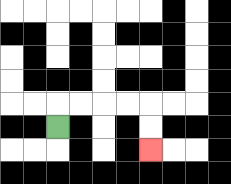{'start': '[2, 5]', 'end': '[6, 6]', 'path_directions': 'U,R,R,R,R,D,D', 'path_coordinates': '[[2, 5], [2, 4], [3, 4], [4, 4], [5, 4], [6, 4], [6, 5], [6, 6]]'}